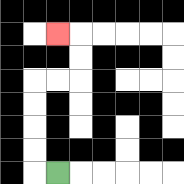{'start': '[2, 7]', 'end': '[2, 1]', 'path_directions': 'L,U,U,U,U,R,R,U,U,L', 'path_coordinates': '[[2, 7], [1, 7], [1, 6], [1, 5], [1, 4], [1, 3], [2, 3], [3, 3], [3, 2], [3, 1], [2, 1]]'}